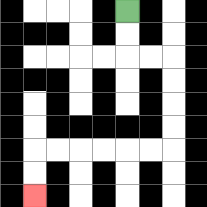{'start': '[5, 0]', 'end': '[1, 8]', 'path_directions': 'D,D,R,R,D,D,D,D,L,L,L,L,L,L,D,D', 'path_coordinates': '[[5, 0], [5, 1], [5, 2], [6, 2], [7, 2], [7, 3], [7, 4], [7, 5], [7, 6], [6, 6], [5, 6], [4, 6], [3, 6], [2, 6], [1, 6], [1, 7], [1, 8]]'}